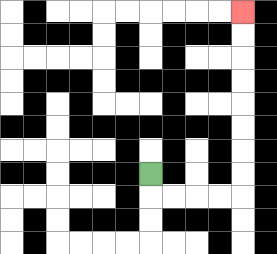{'start': '[6, 7]', 'end': '[10, 0]', 'path_directions': 'D,R,R,R,R,U,U,U,U,U,U,U,U', 'path_coordinates': '[[6, 7], [6, 8], [7, 8], [8, 8], [9, 8], [10, 8], [10, 7], [10, 6], [10, 5], [10, 4], [10, 3], [10, 2], [10, 1], [10, 0]]'}